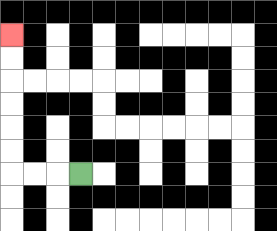{'start': '[3, 7]', 'end': '[0, 1]', 'path_directions': 'L,L,L,U,U,U,U,U,U', 'path_coordinates': '[[3, 7], [2, 7], [1, 7], [0, 7], [0, 6], [0, 5], [0, 4], [0, 3], [0, 2], [0, 1]]'}